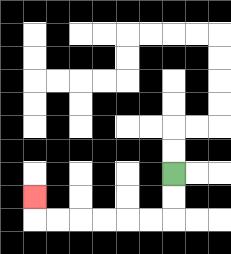{'start': '[7, 7]', 'end': '[1, 8]', 'path_directions': 'D,D,L,L,L,L,L,L,U', 'path_coordinates': '[[7, 7], [7, 8], [7, 9], [6, 9], [5, 9], [4, 9], [3, 9], [2, 9], [1, 9], [1, 8]]'}